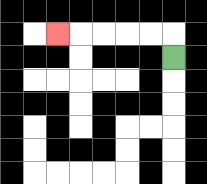{'start': '[7, 2]', 'end': '[2, 1]', 'path_directions': 'U,L,L,L,L,L', 'path_coordinates': '[[7, 2], [7, 1], [6, 1], [5, 1], [4, 1], [3, 1], [2, 1]]'}